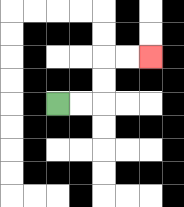{'start': '[2, 4]', 'end': '[6, 2]', 'path_directions': 'R,R,U,U,R,R', 'path_coordinates': '[[2, 4], [3, 4], [4, 4], [4, 3], [4, 2], [5, 2], [6, 2]]'}